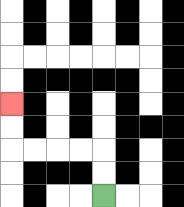{'start': '[4, 8]', 'end': '[0, 4]', 'path_directions': 'U,U,L,L,L,L,U,U', 'path_coordinates': '[[4, 8], [4, 7], [4, 6], [3, 6], [2, 6], [1, 6], [0, 6], [0, 5], [0, 4]]'}